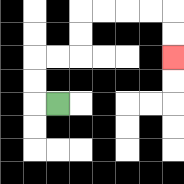{'start': '[2, 4]', 'end': '[7, 2]', 'path_directions': 'L,U,U,R,R,U,U,R,R,R,R,D,D', 'path_coordinates': '[[2, 4], [1, 4], [1, 3], [1, 2], [2, 2], [3, 2], [3, 1], [3, 0], [4, 0], [5, 0], [6, 0], [7, 0], [7, 1], [7, 2]]'}